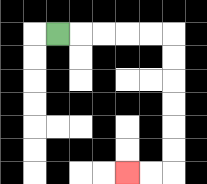{'start': '[2, 1]', 'end': '[5, 7]', 'path_directions': 'R,R,R,R,R,D,D,D,D,D,D,L,L', 'path_coordinates': '[[2, 1], [3, 1], [4, 1], [5, 1], [6, 1], [7, 1], [7, 2], [7, 3], [7, 4], [7, 5], [7, 6], [7, 7], [6, 7], [5, 7]]'}